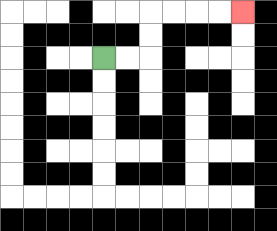{'start': '[4, 2]', 'end': '[10, 0]', 'path_directions': 'R,R,U,U,R,R,R,R', 'path_coordinates': '[[4, 2], [5, 2], [6, 2], [6, 1], [6, 0], [7, 0], [8, 0], [9, 0], [10, 0]]'}